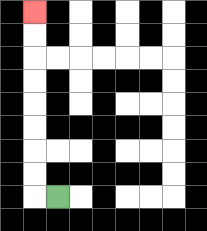{'start': '[2, 8]', 'end': '[1, 0]', 'path_directions': 'L,U,U,U,U,U,U,U,U', 'path_coordinates': '[[2, 8], [1, 8], [1, 7], [1, 6], [1, 5], [1, 4], [1, 3], [1, 2], [1, 1], [1, 0]]'}